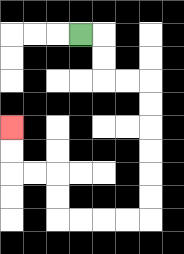{'start': '[3, 1]', 'end': '[0, 5]', 'path_directions': 'R,D,D,R,R,D,D,D,D,D,D,L,L,L,L,U,U,L,L,U,U', 'path_coordinates': '[[3, 1], [4, 1], [4, 2], [4, 3], [5, 3], [6, 3], [6, 4], [6, 5], [6, 6], [6, 7], [6, 8], [6, 9], [5, 9], [4, 9], [3, 9], [2, 9], [2, 8], [2, 7], [1, 7], [0, 7], [0, 6], [0, 5]]'}